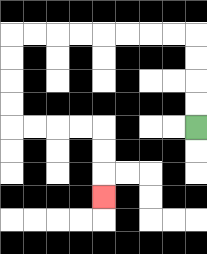{'start': '[8, 5]', 'end': '[4, 8]', 'path_directions': 'U,U,U,U,L,L,L,L,L,L,L,L,D,D,D,D,R,R,R,R,D,D,D', 'path_coordinates': '[[8, 5], [8, 4], [8, 3], [8, 2], [8, 1], [7, 1], [6, 1], [5, 1], [4, 1], [3, 1], [2, 1], [1, 1], [0, 1], [0, 2], [0, 3], [0, 4], [0, 5], [1, 5], [2, 5], [3, 5], [4, 5], [4, 6], [4, 7], [4, 8]]'}